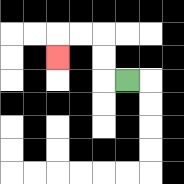{'start': '[5, 3]', 'end': '[2, 2]', 'path_directions': 'L,U,U,L,L,D', 'path_coordinates': '[[5, 3], [4, 3], [4, 2], [4, 1], [3, 1], [2, 1], [2, 2]]'}